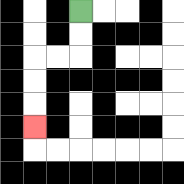{'start': '[3, 0]', 'end': '[1, 5]', 'path_directions': 'D,D,L,L,D,D,D', 'path_coordinates': '[[3, 0], [3, 1], [3, 2], [2, 2], [1, 2], [1, 3], [1, 4], [1, 5]]'}